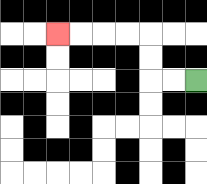{'start': '[8, 3]', 'end': '[2, 1]', 'path_directions': 'L,L,U,U,L,L,L,L', 'path_coordinates': '[[8, 3], [7, 3], [6, 3], [6, 2], [6, 1], [5, 1], [4, 1], [3, 1], [2, 1]]'}